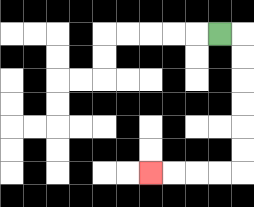{'start': '[9, 1]', 'end': '[6, 7]', 'path_directions': 'R,D,D,D,D,D,D,L,L,L,L', 'path_coordinates': '[[9, 1], [10, 1], [10, 2], [10, 3], [10, 4], [10, 5], [10, 6], [10, 7], [9, 7], [8, 7], [7, 7], [6, 7]]'}